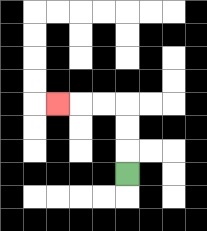{'start': '[5, 7]', 'end': '[2, 4]', 'path_directions': 'U,U,U,L,L,L', 'path_coordinates': '[[5, 7], [5, 6], [5, 5], [5, 4], [4, 4], [3, 4], [2, 4]]'}